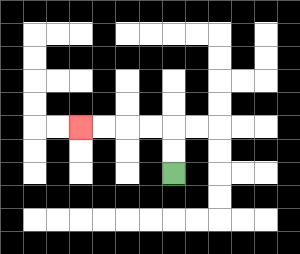{'start': '[7, 7]', 'end': '[3, 5]', 'path_directions': 'U,U,L,L,L,L', 'path_coordinates': '[[7, 7], [7, 6], [7, 5], [6, 5], [5, 5], [4, 5], [3, 5]]'}